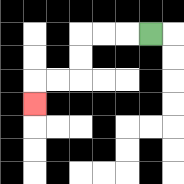{'start': '[6, 1]', 'end': '[1, 4]', 'path_directions': 'L,L,L,D,D,L,L,D', 'path_coordinates': '[[6, 1], [5, 1], [4, 1], [3, 1], [3, 2], [3, 3], [2, 3], [1, 3], [1, 4]]'}